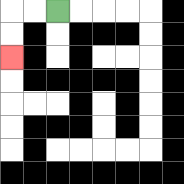{'start': '[2, 0]', 'end': '[0, 2]', 'path_directions': 'L,L,D,D', 'path_coordinates': '[[2, 0], [1, 0], [0, 0], [0, 1], [0, 2]]'}